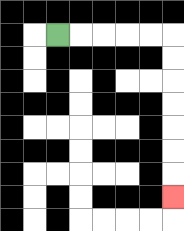{'start': '[2, 1]', 'end': '[7, 8]', 'path_directions': 'R,R,R,R,R,D,D,D,D,D,D,D', 'path_coordinates': '[[2, 1], [3, 1], [4, 1], [5, 1], [6, 1], [7, 1], [7, 2], [7, 3], [7, 4], [7, 5], [7, 6], [7, 7], [7, 8]]'}